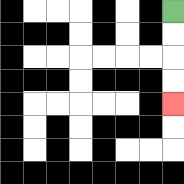{'start': '[7, 0]', 'end': '[7, 4]', 'path_directions': 'D,D,D,D', 'path_coordinates': '[[7, 0], [7, 1], [7, 2], [7, 3], [7, 4]]'}